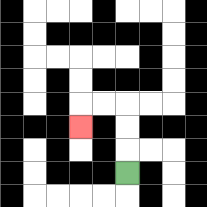{'start': '[5, 7]', 'end': '[3, 5]', 'path_directions': 'U,U,U,L,L,D', 'path_coordinates': '[[5, 7], [5, 6], [5, 5], [5, 4], [4, 4], [3, 4], [3, 5]]'}